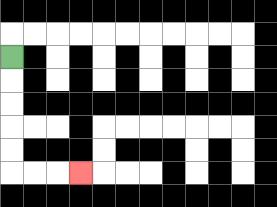{'start': '[0, 2]', 'end': '[3, 7]', 'path_directions': 'D,D,D,D,D,R,R,R', 'path_coordinates': '[[0, 2], [0, 3], [0, 4], [0, 5], [0, 6], [0, 7], [1, 7], [2, 7], [3, 7]]'}